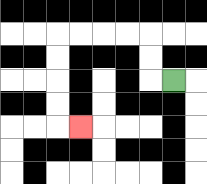{'start': '[7, 3]', 'end': '[3, 5]', 'path_directions': 'L,U,U,L,L,L,L,D,D,D,D,R', 'path_coordinates': '[[7, 3], [6, 3], [6, 2], [6, 1], [5, 1], [4, 1], [3, 1], [2, 1], [2, 2], [2, 3], [2, 4], [2, 5], [3, 5]]'}